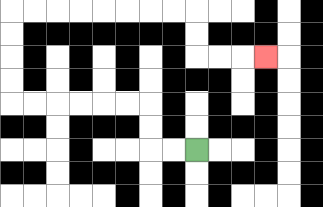{'start': '[8, 6]', 'end': '[11, 2]', 'path_directions': 'L,L,U,U,L,L,L,L,L,L,U,U,U,U,R,R,R,R,R,R,R,R,D,D,R,R,R', 'path_coordinates': '[[8, 6], [7, 6], [6, 6], [6, 5], [6, 4], [5, 4], [4, 4], [3, 4], [2, 4], [1, 4], [0, 4], [0, 3], [0, 2], [0, 1], [0, 0], [1, 0], [2, 0], [3, 0], [4, 0], [5, 0], [6, 0], [7, 0], [8, 0], [8, 1], [8, 2], [9, 2], [10, 2], [11, 2]]'}